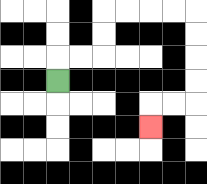{'start': '[2, 3]', 'end': '[6, 5]', 'path_directions': 'U,R,R,U,U,R,R,R,R,D,D,D,D,L,L,D', 'path_coordinates': '[[2, 3], [2, 2], [3, 2], [4, 2], [4, 1], [4, 0], [5, 0], [6, 0], [7, 0], [8, 0], [8, 1], [8, 2], [8, 3], [8, 4], [7, 4], [6, 4], [6, 5]]'}